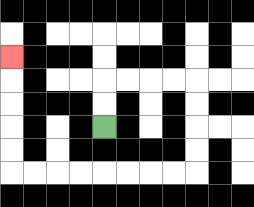{'start': '[4, 5]', 'end': '[0, 2]', 'path_directions': 'U,U,R,R,R,R,D,D,D,D,L,L,L,L,L,L,L,L,U,U,U,U,U', 'path_coordinates': '[[4, 5], [4, 4], [4, 3], [5, 3], [6, 3], [7, 3], [8, 3], [8, 4], [8, 5], [8, 6], [8, 7], [7, 7], [6, 7], [5, 7], [4, 7], [3, 7], [2, 7], [1, 7], [0, 7], [0, 6], [0, 5], [0, 4], [0, 3], [0, 2]]'}